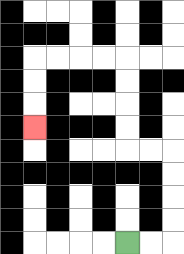{'start': '[5, 10]', 'end': '[1, 5]', 'path_directions': 'R,R,U,U,U,U,L,L,U,U,U,U,L,L,L,L,D,D,D', 'path_coordinates': '[[5, 10], [6, 10], [7, 10], [7, 9], [7, 8], [7, 7], [7, 6], [6, 6], [5, 6], [5, 5], [5, 4], [5, 3], [5, 2], [4, 2], [3, 2], [2, 2], [1, 2], [1, 3], [1, 4], [1, 5]]'}